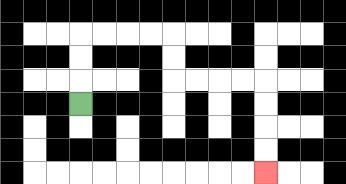{'start': '[3, 4]', 'end': '[11, 7]', 'path_directions': 'U,U,U,R,R,R,R,D,D,R,R,R,R,D,D,D,D', 'path_coordinates': '[[3, 4], [3, 3], [3, 2], [3, 1], [4, 1], [5, 1], [6, 1], [7, 1], [7, 2], [7, 3], [8, 3], [9, 3], [10, 3], [11, 3], [11, 4], [11, 5], [11, 6], [11, 7]]'}